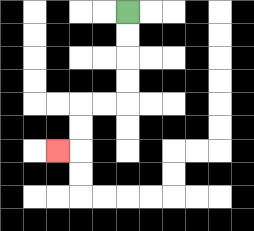{'start': '[5, 0]', 'end': '[2, 6]', 'path_directions': 'D,D,D,D,L,L,D,D,L', 'path_coordinates': '[[5, 0], [5, 1], [5, 2], [5, 3], [5, 4], [4, 4], [3, 4], [3, 5], [3, 6], [2, 6]]'}